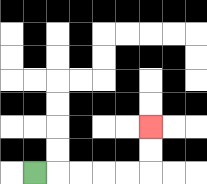{'start': '[1, 7]', 'end': '[6, 5]', 'path_directions': 'R,R,R,R,R,U,U', 'path_coordinates': '[[1, 7], [2, 7], [3, 7], [4, 7], [5, 7], [6, 7], [6, 6], [6, 5]]'}